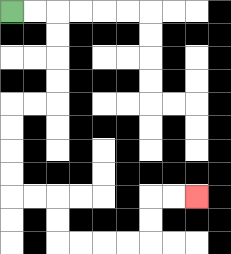{'start': '[0, 0]', 'end': '[8, 8]', 'path_directions': 'R,R,D,D,D,D,L,L,D,D,D,D,R,R,D,D,R,R,R,R,U,U,R,R', 'path_coordinates': '[[0, 0], [1, 0], [2, 0], [2, 1], [2, 2], [2, 3], [2, 4], [1, 4], [0, 4], [0, 5], [0, 6], [0, 7], [0, 8], [1, 8], [2, 8], [2, 9], [2, 10], [3, 10], [4, 10], [5, 10], [6, 10], [6, 9], [6, 8], [7, 8], [8, 8]]'}